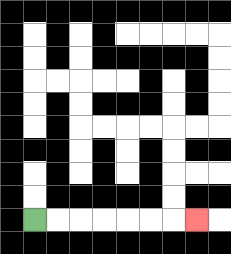{'start': '[1, 9]', 'end': '[8, 9]', 'path_directions': 'R,R,R,R,R,R,R', 'path_coordinates': '[[1, 9], [2, 9], [3, 9], [4, 9], [5, 9], [6, 9], [7, 9], [8, 9]]'}